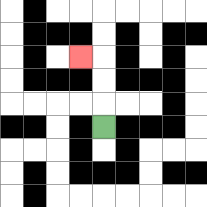{'start': '[4, 5]', 'end': '[3, 2]', 'path_directions': 'U,U,U,L', 'path_coordinates': '[[4, 5], [4, 4], [4, 3], [4, 2], [3, 2]]'}